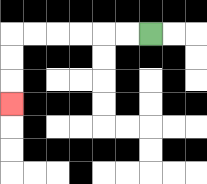{'start': '[6, 1]', 'end': '[0, 4]', 'path_directions': 'L,L,L,L,L,L,D,D,D', 'path_coordinates': '[[6, 1], [5, 1], [4, 1], [3, 1], [2, 1], [1, 1], [0, 1], [0, 2], [0, 3], [0, 4]]'}